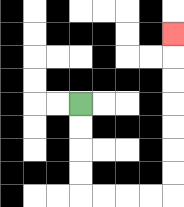{'start': '[3, 4]', 'end': '[7, 1]', 'path_directions': 'D,D,D,D,R,R,R,R,U,U,U,U,U,U,U', 'path_coordinates': '[[3, 4], [3, 5], [3, 6], [3, 7], [3, 8], [4, 8], [5, 8], [6, 8], [7, 8], [7, 7], [7, 6], [7, 5], [7, 4], [7, 3], [7, 2], [7, 1]]'}